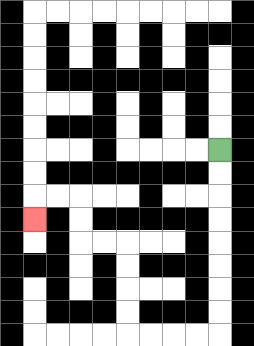{'start': '[9, 6]', 'end': '[1, 9]', 'path_directions': 'D,D,D,D,D,D,D,D,L,L,L,L,U,U,U,U,L,L,U,U,L,L,D', 'path_coordinates': '[[9, 6], [9, 7], [9, 8], [9, 9], [9, 10], [9, 11], [9, 12], [9, 13], [9, 14], [8, 14], [7, 14], [6, 14], [5, 14], [5, 13], [5, 12], [5, 11], [5, 10], [4, 10], [3, 10], [3, 9], [3, 8], [2, 8], [1, 8], [1, 9]]'}